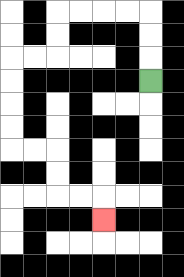{'start': '[6, 3]', 'end': '[4, 9]', 'path_directions': 'U,U,U,L,L,L,L,D,D,L,L,D,D,D,D,R,R,D,D,R,R,D', 'path_coordinates': '[[6, 3], [6, 2], [6, 1], [6, 0], [5, 0], [4, 0], [3, 0], [2, 0], [2, 1], [2, 2], [1, 2], [0, 2], [0, 3], [0, 4], [0, 5], [0, 6], [1, 6], [2, 6], [2, 7], [2, 8], [3, 8], [4, 8], [4, 9]]'}